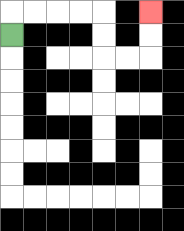{'start': '[0, 1]', 'end': '[6, 0]', 'path_directions': 'U,R,R,R,R,D,D,R,R,U,U', 'path_coordinates': '[[0, 1], [0, 0], [1, 0], [2, 0], [3, 0], [4, 0], [4, 1], [4, 2], [5, 2], [6, 2], [6, 1], [6, 0]]'}